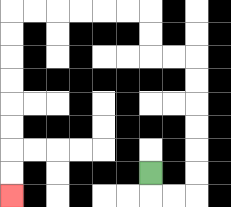{'start': '[6, 7]', 'end': '[0, 8]', 'path_directions': 'D,R,R,U,U,U,U,U,U,L,L,U,U,L,L,L,L,L,L,D,D,D,D,D,D,D,D', 'path_coordinates': '[[6, 7], [6, 8], [7, 8], [8, 8], [8, 7], [8, 6], [8, 5], [8, 4], [8, 3], [8, 2], [7, 2], [6, 2], [6, 1], [6, 0], [5, 0], [4, 0], [3, 0], [2, 0], [1, 0], [0, 0], [0, 1], [0, 2], [0, 3], [0, 4], [0, 5], [0, 6], [0, 7], [0, 8]]'}